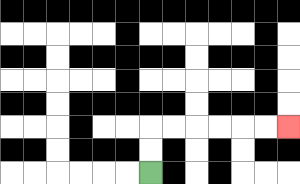{'start': '[6, 7]', 'end': '[12, 5]', 'path_directions': 'U,U,R,R,R,R,R,R', 'path_coordinates': '[[6, 7], [6, 6], [6, 5], [7, 5], [8, 5], [9, 5], [10, 5], [11, 5], [12, 5]]'}